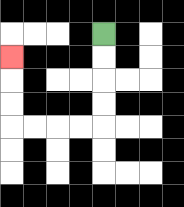{'start': '[4, 1]', 'end': '[0, 2]', 'path_directions': 'D,D,D,D,L,L,L,L,U,U,U', 'path_coordinates': '[[4, 1], [4, 2], [4, 3], [4, 4], [4, 5], [3, 5], [2, 5], [1, 5], [0, 5], [0, 4], [0, 3], [0, 2]]'}